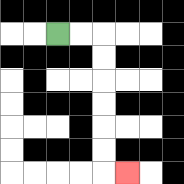{'start': '[2, 1]', 'end': '[5, 7]', 'path_directions': 'R,R,D,D,D,D,D,D,R', 'path_coordinates': '[[2, 1], [3, 1], [4, 1], [4, 2], [4, 3], [4, 4], [4, 5], [4, 6], [4, 7], [5, 7]]'}